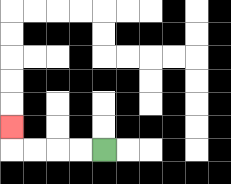{'start': '[4, 6]', 'end': '[0, 5]', 'path_directions': 'L,L,L,L,U', 'path_coordinates': '[[4, 6], [3, 6], [2, 6], [1, 6], [0, 6], [0, 5]]'}